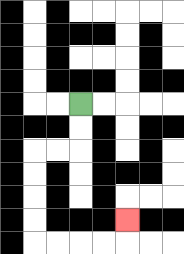{'start': '[3, 4]', 'end': '[5, 9]', 'path_directions': 'D,D,L,L,D,D,D,D,R,R,R,R,U', 'path_coordinates': '[[3, 4], [3, 5], [3, 6], [2, 6], [1, 6], [1, 7], [1, 8], [1, 9], [1, 10], [2, 10], [3, 10], [4, 10], [5, 10], [5, 9]]'}